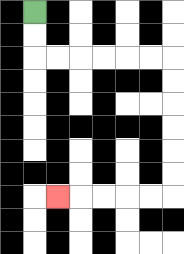{'start': '[1, 0]', 'end': '[2, 8]', 'path_directions': 'D,D,R,R,R,R,R,R,D,D,D,D,D,D,L,L,L,L,L', 'path_coordinates': '[[1, 0], [1, 1], [1, 2], [2, 2], [3, 2], [4, 2], [5, 2], [6, 2], [7, 2], [7, 3], [7, 4], [7, 5], [7, 6], [7, 7], [7, 8], [6, 8], [5, 8], [4, 8], [3, 8], [2, 8]]'}